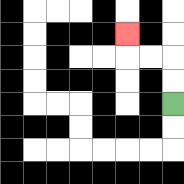{'start': '[7, 4]', 'end': '[5, 1]', 'path_directions': 'U,U,L,L,U', 'path_coordinates': '[[7, 4], [7, 3], [7, 2], [6, 2], [5, 2], [5, 1]]'}